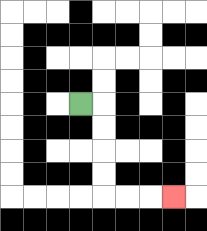{'start': '[3, 4]', 'end': '[7, 8]', 'path_directions': 'R,D,D,D,D,R,R,R', 'path_coordinates': '[[3, 4], [4, 4], [4, 5], [4, 6], [4, 7], [4, 8], [5, 8], [6, 8], [7, 8]]'}